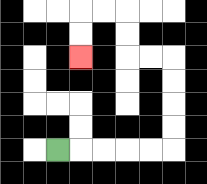{'start': '[2, 6]', 'end': '[3, 2]', 'path_directions': 'R,R,R,R,R,U,U,U,U,L,L,U,U,L,L,D,D', 'path_coordinates': '[[2, 6], [3, 6], [4, 6], [5, 6], [6, 6], [7, 6], [7, 5], [7, 4], [7, 3], [7, 2], [6, 2], [5, 2], [5, 1], [5, 0], [4, 0], [3, 0], [3, 1], [3, 2]]'}